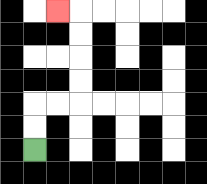{'start': '[1, 6]', 'end': '[2, 0]', 'path_directions': 'U,U,R,R,U,U,U,U,L', 'path_coordinates': '[[1, 6], [1, 5], [1, 4], [2, 4], [3, 4], [3, 3], [3, 2], [3, 1], [3, 0], [2, 0]]'}